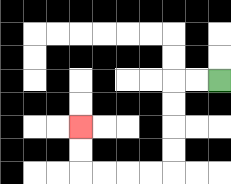{'start': '[9, 3]', 'end': '[3, 5]', 'path_directions': 'L,L,D,D,D,D,L,L,L,L,U,U', 'path_coordinates': '[[9, 3], [8, 3], [7, 3], [7, 4], [7, 5], [7, 6], [7, 7], [6, 7], [5, 7], [4, 7], [3, 7], [3, 6], [3, 5]]'}